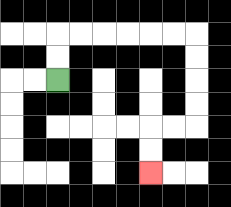{'start': '[2, 3]', 'end': '[6, 7]', 'path_directions': 'U,U,R,R,R,R,R,R,D,D,D,D,L,L,D,D', 'path_coordinates': '[[2, 3], [2, 2], [2, 1], [3, 1], [4, 1], [5, 1], [6, 1], [7, 1], [8, 1], [8, 2], [8, 3], [8, 4], [8, 5], [7, 5], [6, 5], [6, 6], [6, 7]]'}